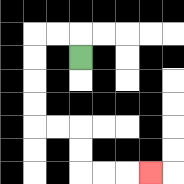{'start': '[3, 2]', 'end': '[6, 7]', 'path_directions': 'U,L,L,D,D,D,D,R,R,D,D,R,R,R', 'path_coordinates': '[[3, 2], [3, 1], [2, 1], [1, 1], [1, 2], [1, 3], [1, 4], [1, 5], [2, 5], [3, 5], [3, 6], [3, 7], [4, 7], [5, 7], [6, 7]]'}